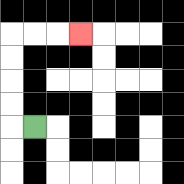{'start': '[1, 5]', 'end': '[3, 1]', 'path_directions': 'L,U,U,U,U,R,R,R', 'path_coordinates': '[[1, 5], [0, 5], [0, 4], [0, 3], [0, 2], [0, 1], [1, 1], [2, 1], [3, 1]]'}